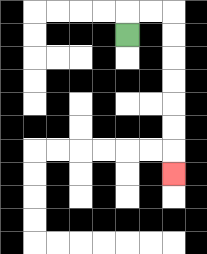{'start': '[5, 1]', 'end': '[7, 7]', 'path_directions': 'U,R,R,D,D,D,D,D,D,D', 'path_coordinates': '[[5, 1], [5, 0], [6, 0], [7, 0], [7, 1], [7, 2], [7, 3], [7, 4], [7, 5], [7, 6], [7, 7]]'}